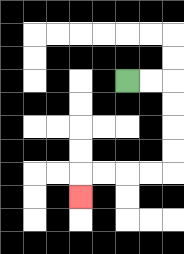{'start': '[5, 3]', 'end': '[3, 8]', 'path_directions': 'R,R,D,D,D,D,L,L,L,L,D', 'path_coordinates': '[[5, 3], [6, 3], [7, 3], [7, 4], [7, 5], [7, 6], [7, 7], [6, 7], [5, 7], [4, 7], [3, 7], [3, 8]]'}